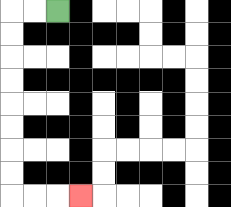{'start': '[2, 0]', 'end': '[3, 8]', 'path_directions': 'L,L,D,D,D,D,D,D,D,D,R,R,R', 'path_coordinates': '[[2, 0], [1, 0], [0, 0], [0, 1], [0, 2], [0, 3], [0, 4], [0, 5], [0, 6], [0, 7], [0, 8], [1, 8], [2, 8], [3, 8]]'}